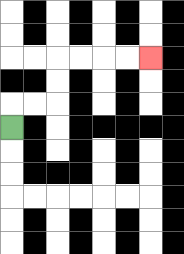{'start': '[0, 5]', 'end': '[6, 2]', 'path_directions': 'U,R,R,U,U,R,R,R,R', 'path_coordinates': '[[0, 5], [0, 4], [1, 4], [2, 4], [2, 3], [2, 2], [3, 2], [4, 2], [5, 2], [6, 2]]'}